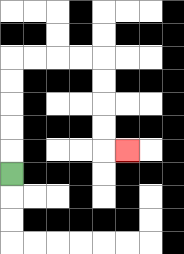{'start': '[0, 7]', 'end': '[5, 6]', 'path_directions': 'U,U,U,U,U,R,R,R,R,D,D,D,D,R', 'path_coordinates': '[[0, 7], [0, 6], [0, 5], [0, 4], [0, 3], [0, 2], [1, 2], [2, 2], [3, 2], [4, 2], [4, 3], [4, 4], [4, 5], [4, 6], [5, 6]]'}